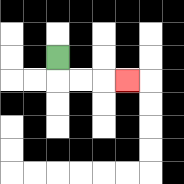{'start': '[2, 2]', 'end': '[5, 3]', 'path_directions': 'D,R,R,R', 'path_coordinates': '[[2, 2], [2, 3], [3, 3], [4, 3], [5, 3]]'}